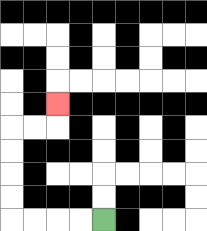{'start': '[4, 9]', 'end': '[2, 4]', 'path_directions': 'L,L,L,L,U,U,U,U,R,R,U', 'path_coordinates': '[[4, 9], [3, 9], [2, 9], [1, 9], [0, 9], [0, 8], [0, 7], [0, 6], [0, 5], [1, 5], [2, 5], [2, 4]]'}